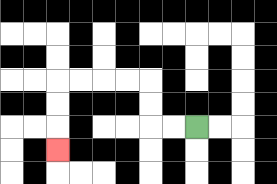{'start': '[8, 5]', 'end': '[2, 6]', 'path_directions': 'L,L,U,U,L,L,L,L,D,D,D', 'path_coordinates': '[[8, 5], [7, 5], [6, 5], [6, 4], [6, 3], [5, 3], [4, 3], [3, 3], [2, 3], [2, 4], [2, 5], [2, 6]]'}